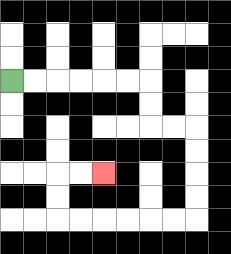{'start': '[0, 3]', 'end': '[4, 7]', 'path_directions': 'R,R,R,R,R,R,D,D,R,R,D,D,D,D,L,L,L,L,L,L,U,U,R,R', 'path_coordinates': '[[0, 3], [1, 3], [2, 3], [3, 3], [4, 3], [5, 3], [6, 3], [6, 4], [6, 5], [7, 5], [8, 5], [8, 6], [8, 7], [8, 8], [8, 9], [7, 9], [6, 9], [5, 9], [4, 9], [3, 9], [2, 9], [2, 8], [2, 7], [3, 7], [4, 7]]'}